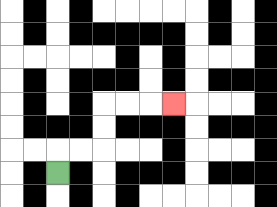{'start': '[2, 7]', 'end': '[7, 4]', 'path_directions': 'U,R,R,U,U,R,R,R', 'path_coordinates': '[[2, 7], [2, 6], [3, 6], [4, 6], [4, 5], [4, 4], [5, 4], [6, 4], [7, 4]]'}